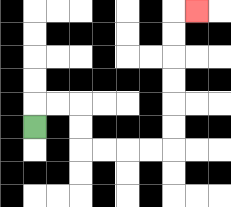{'start': '[1, 5]', 'end': '[8, 0]', 'path_directions': 'U,R,R,D,D,R,R,R,R,U,U,U,U,U,U,R', 'path_coordinates': '[[1, 5], [1, 4], [2, 4], [3, 4], [3, 5], [3, 6], [4, 6], [5, 6], [6, 6], [7, 6], [7, 5], [7, 4], [7, 3], [7, 2], [7, 1], [7, 0], [8, 0]]'}